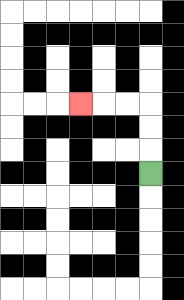{'start': '[6, 7]', 'end': '[3, 4]', 'path_directions': 'U,U,U,L,L,L', 'path_coordinates': '[[6, 7], [6, 6], [6, 5], [6, 4], [5, 4], [4, 4], [3, 4]]'}